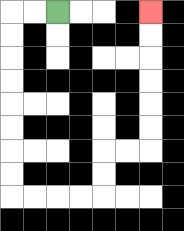{'start': '[2, 0]', 'end': '[6, 0]', 'path_directions': 'L,L,D,D,D,D,D,D,D,D,R,R,R,R,U,U,R,R,U,U,U,U,U,U', 'path_coordinates': '[[2, 0], [1, 0], [0, 0], [0, 1], [0, 2], [0, 3], [0, 4], [0, 5], [0, 6], [0, 7], [0, 8], [1, 8], [2, 8], [3, 8], [4, 8], [4, 7], [4, 6], [5, 6], [6, 6], [6, 5], [6, 4], [6, 3], [6, 2], [6, 1], [6, 0]]'}